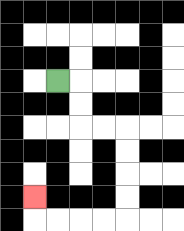{'start': '[2, 3]', 'end': '[1, 8]', 'path_directions': 'R,D,D,R,R,D,D,D,D,L,L,L,L,U', 'path_coordinates': '[[2, 3], [3, 3], [3, 4], [3, 5], [4, 5], [5, 5], [5, 6], [5, 7], [5, 8], [5, 9], [4, 9], [3, 9], [2, 9], [1, 9], [1, 8]]'}